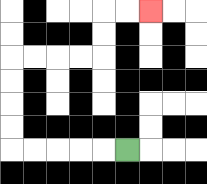{'start': '[5, 6]', 'end': '[6, 0]', 'path_directions': 'L,L,L,L,L,U,U,U,U,R,R,R,R,U,U,R,R', 'path_coordinates': '[[5, 6], [4, 6], [3, 6], [2, 6], [1, 6], [0, 6], [0, 5], [0, 4], [0, 3], [0, 2], [1, 2], [2, 2], [3, 2], [4, 2], [4, 1], [4, 0], [5, 0], [6, 0]]'}